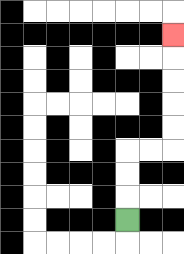{'start': '[5, 9]', 'end': '[7, 1]', 'path_directions': 'U,U,U,R,R,U,U,U,U,U', 'path_coordinates': '[[5, 9], [5, 8], [5, 7], [5, 6], [6, 6], [7, 6], [7, 5], [7, 4], [7, 3], [7, 2], [7, 1]]'}